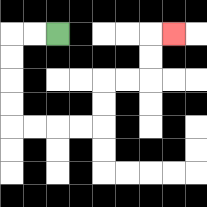{'start': '[2, 1]', 'end': '[7, 1]', 'path_directions': 'L,L,D,D,D,D,R,R,R,R,U,U,R,R,U,U,R', 'path_coordinates': '[[2, 1], [1, 1], [0, 1], [0, 2], [0, 3], [0, 4], [0, 5], [1, 5], [2, 5], [3, 5], [4, 5], [4, 4], [4, 3], [5, 3], [6, 3], [6, 2], [6, 1], [7, 1]]'}